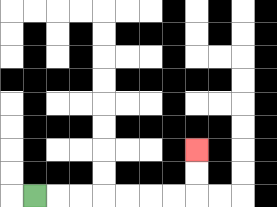{'start': '[1, 8]', 'end': '[8, 6]', 'path_directions': 'R,R,R,R,R,R,R,U,U', 'path_coordinates': '[[1, 8], [2, 8], [3, 8], [4, 8], [5, 8], [6, 8], [7, 8], [8, 8], [8, 7], [8, 6]]'}